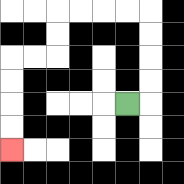{'start': '[5, 4]', 'end': '[0, 6]', 'path_directions': 'R,U,U,U,U,L,L,L,L,D,D,L,L,D,D,D,D', 'path_coordinates': '[[5, 4], [6, 4], [6, 3], [6, 2], [6, 1], [6, 0], [5, 0], [4, 0], [3, 0], [2, 0], [2, 1], [2, 2], [1, 2], [0, 2], [0, 3], [0, 4], [0, 5], [0, 6]]'}